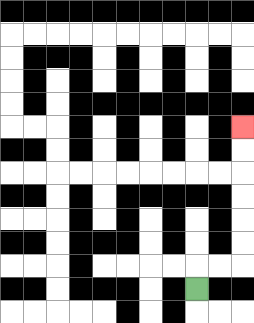{'start': '[8, 12]', 'end': '[10, 5]', 'path_directions': 'U,R,R,U,U,U,U,U,U', 'path_coordinates': '[[8, 12], [8, 11], [9, 11], [10, 11], [10, 10], [10, 9], [10, 8], [10, 7], [10, 6], [10, 5]]'}